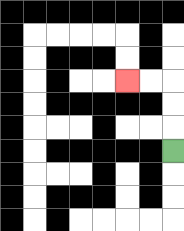{'start': '[7, 6]', 'end': '[5, 3]', 'path_directions': 'U,U,U,L,L', 'path_coordinates': '[[7, 6], [7, 5], [7, 4], [7, 3], [6, 3], [5, 3]]'}